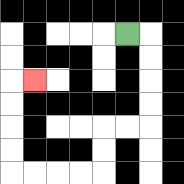{'start': '[5, 1]', 'end': '[1, 3]', 'path_directions': 'R,D,D,D,D,L,L,D,D,L,L,L,L,U,U,U,U,R', 'path_coordinates': '[[5, 1], [6, 1], [6, 2], [6, 3], [6, 4], [6, 5], [5, 5], [4, 5], [4, 6], [4, 7], [3, 7], [2, 7], [1, 7], [0, 7], [0, 6], [0, 5], [0, 4], [0, 3], [1, 3]]'}